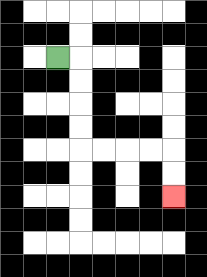{'start': '[2, 2]', 'end': '[7, 8]', 'path_directions': 'R,D,D,D,D,R,R,R,R,D,D', 'path_coordinates': '[[2, 2], [3, 2], [3, 3], [3, 4], [3, 5], [3, 6], [4, 6], [5, 6], [6, 6], [7, 6], [7, 7], [7, 8]]'}